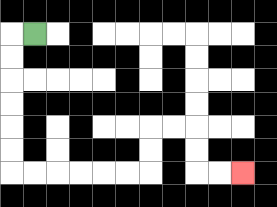{'start': '[1, 1]', 'end': '[10, 7]', 'path_directions': 'L,D,D,D,D,D,D,R,R,R,R,R,R,U,U,R,R,D,D,R,R', 'path_coordinates': '[[1, 1], [0, 1], [0, 2], [0, 3], [0, 4], [0, 5], [0, 6], [0, 7], [1, 7], [2, 7], [3, 7], [4, 7], [5, 7], [6, 7], [6, 6], [6, 5], [7, 5], [8, 5], [8, 6], [8, 7], [9, 7], [10, 7]]'}